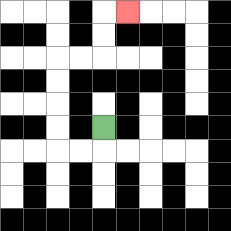{'start': '[4, 5]', 'end': '[5, 0]', 'path_directions': 'D,L,L,U,U,U,U,R,R,U,U,R', 'path_coordinates': '[[4, 5], [4, 6], [3, 6], [2, 6], [2, 5], [2, 4], [2, 3], [2, 2], [3, 2], [4, 2], [4, 1], [4, 0], [5, 0]]'}